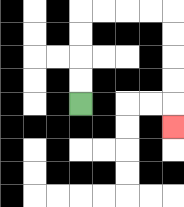{'start': '[3, 4]', 'end': '[7, 5]', 'path_directions': 'U,U,U,U,R,R,R,R,D,D,D,D,D', 'path_coordinates': '[[3, 4], [3, 3], [3, 2], [3, 1], [3, 0], [4, 0], [5, 0], [6, 0], [7, 0], [7, 1], [7, 2], [7, 3], [7, 4], [7, 5]]'}